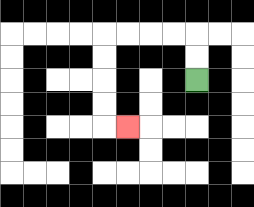{'start': '[8, 3]', 'end': '[5, 5]', 'path_directions': 'U,U,L,L,L,L,D,D,D,D,R', 'path_coordinates': '[[8, 3], [8, 2], [8, 1], [7, 1], [6, 1], [5, 1], [4, 1], [4, 2], [4, 3], [4, 4], [4, 5], [5, 5]]'}